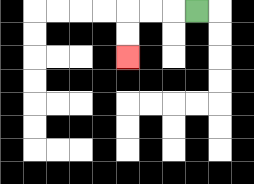{'start': '[8, 0]', 'end': '[5, 2]', 'path_directions': 'L,L,L,D,D', 'path_coordinates': '[[8, 0], [7, 0], [6, 0], [5, 0], [5, 1], [5, 2]]'}